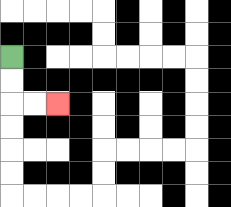{'start': '[0, 2]', 'end': '[2, 4]', 'path_directions': 'D,D,R,R', 'path_coordinates': '[[0, 2], [0, 3], [0, 4], [1, 4], [2, 4]]'}